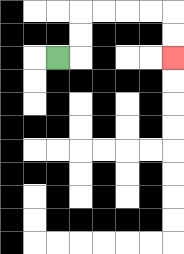{'start': '[2, 2]', 'end': '[7, 2]', 'path_directions': 'R,U,U,R,R,R,R,D,D', 'path_coordinates': '[[2, 2], [3, 2], [3, 1], [3, 0], [4, 0], [5, 0], [6, 0], [7, 0], [7, 1], [7, 2]]'}